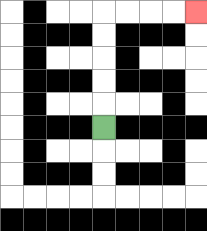{'start': '[4, 5]', 'end': '[8, 0]', 'path_directions': 'U,U,U,U,U,R,R,R,R', 'path_coordinates': '[[4, 5], [4, 4], [4, 3], [4, 2], [4, 1], [4, 0], [5, 0], [6, 0], [7, 0], [8, 0]]'}